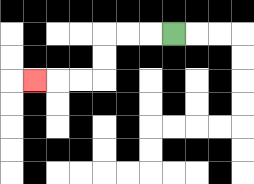{'start': '[7, 1]', 'end': '[1, 3]', 'path_directions': 'L,L,L,D,D,L,L,L', 'path_coordinates': '[[7, 1], [6, 1], [5, 1], [4, 1], [4, 2], [4, 3], [3, 3], [2, 3], [1, 3]]'}